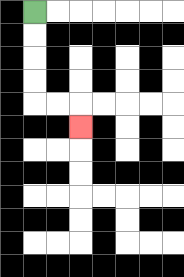{'start': '[1, 0]', 'end': '[3, 5]', 'path_directions': 'D,D,D,D,R,R,D', 'path_coordinates': '[[1, 0], [1, 1], [1, 2], [1, 3], [1, 4], [2, 4], [3, 4], [3, 5]]'}